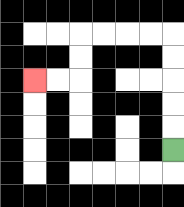{'start': '[7, 6]', 'end': '[1, 3]', 'path_directions': 'U,U,U,U,U,L,L,L,L,D,D,L,L', 'path_coordinates': '[[7, 6], [7, 5], [7, 4], [7, 3], [7, 2], [7, 1], [6, 1], [5, 1], [4, 1], [3, 1], [3, 2], [3, 3], [2, 3], [1, 3]]'}